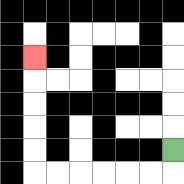{'start': '[7, 6]', 'end': '[1, 2]', 'path_directions': 'D,L,L,L,L,L,L,U,U,U,U,U', 'path_coordinates': '[[7, 6], [7, 7], [6, 7], [5, 7], [4, 7], [3, 7], [2, 7], [1, 7], [1, 6], [1, 5], [1, 4], [1, 3], [1, 2]]'}